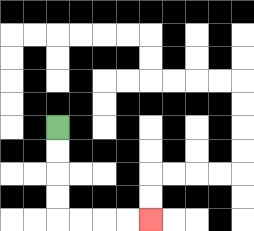{'start': '[2, 5]', 'end': '[6, 9]', 'path_directions': 'D,D,D,D,R,R,R,R', 'path_coordinates': '[[2, 5], [2, 6], [2, 7], [2, 8], [2, 9], [3, 9], [4, 9], [5, 9], [6, 9]]'}